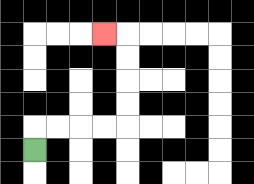{'start': '[1, 6]', 'end': '[4, 1]', 'path_directions': 'U,R,R,R,R,U,U,U,U,L', 'path_coordinates': '[[1, 6], [1, 5], [2, 5], [3, 5], [4, 5], [5, 5], [5, 4], [5, 3], [5, 2], [5, 1], [4, 1]]'}